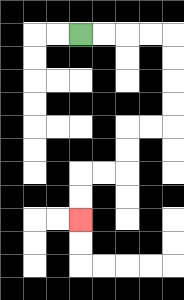{'start': '[3, 1]', 'end': '[3, 9]', 'path_directions': 'R,R,R,R,D,D,D,D,L,L,D,D,L,L,D,D', 'path_coordinates': '[[3, 1], [4, 1], [5, 1], [6, 1], [7, 1], [7, 2], [7, 3], [7, 4], [7, 5], [6, 5], [5, 5], [5, 6], [5, 7], [4, 7], [3, 7], [3, 8], [3, 9]]'}